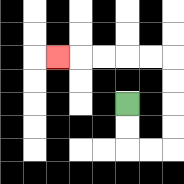{'start': '[5, 4]', 'end': '[2, 2]', 'path_directions': 'D,D,R,R,U,U,U,U,L,L,L,L,L', 'path_coordinates': '[[5, 4], [5, 5], [5, 6], [6, 6], [7, 6], [7, 5], [7, 4], [7, 3], [7, 2], [6, 2], [5, 2], [4, 2], [3, 2], [2, 2]]'}